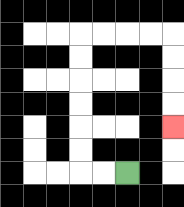{'start': '[5, 7]', 'end': '[7, 5]', 'path_directions': 'L,L,U,U,U,U,U,U,R,R,R,R,D,D,D,D', 'path_coordinates': '[[5, 7], [4, 7], [3, 7], [3, 6], [3, 5], [3, 4], [3, 3], [3, 2], [3, 1], [4, 1], [5, 1], [6, 1], [7, 1], [7, 2], [7, 3], [7, 4], [7, 5]]'}